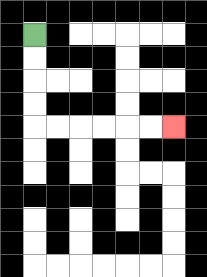{'start': '[1, 1]', 'end': '[7, 5]', 'path_directions': 'D,D,D,D,R,R,R,R,R,R', 'path_coordinates': '[[1, 1], [1, 2], [1, 3], [1, 4], [1, 5], [2, 5], [3, 5], [4, 5], [5, 5], [6, 5], [7, 5]]'}